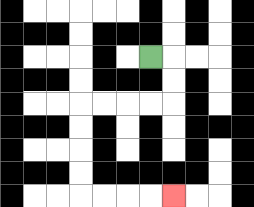{'start': '[6, 2]', 'end': '[7, 8]', 'path_directions': 'R,D,D,L,L,L,L,D,D,D,D,R,R,R,R', 'path_coordinates': '[[6, 2], [7, 2], [7, 3], [7, 4], [6, 4], [5, 4], [4, 4], [3, 4], [3, 5], [3, 6], [3, 7], [3, 8], [4, 8], [5, 8], [6, 8], [7, 8]]'}